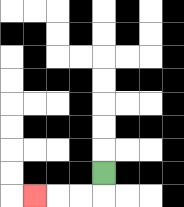{'start': '[4, 7]', 'end': '[1, 8]', 'path_directions': 'D,L,L,L', 'path_coordinates': '[[4, 7], [4, 8], [3, 8], [2, 8], [1, 8]]'}